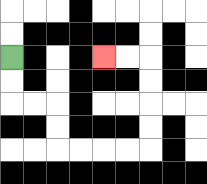{'start': '[0, 2]', 'end': '[4, 2]', 'path_directions': 'D,D,R,R,D,D,R,R,R,R,U,U,U,U,L,L', 'path_coordinates': '[[0, 2], [0, 3], [0, 4], [1, 4], [2, 4], [2, 5], [2, 6], [3, 6], [4, 6], [5, 6], [6, 6], [6, 5], [6, 4], [6, 3], [6, 2], [5, 2], [4, 2]]'}